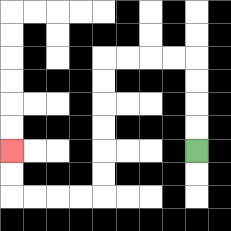{'start': '[8, 6]', 'end': '[0, 6]', 'path_directions': 'U,U,U,U,L,L,L,L,D,D,D,D,D,D,L,L,L,L,U,U', 'path_coordinates': '[[8, 6], [8, 5], [8, 4], [8, 3], [8, 2], [7, 2], [6, 2], [5, 2], [4, 2], [4, 3], [4, 4], [4, 5], [4, 6], [4, 7], [4, 8], [3, 8], [2, 8], [1, 8], [0, 8], [0, 7], [0, 6]]'}